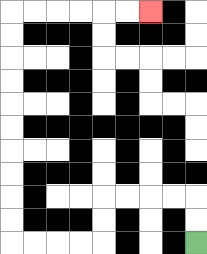{'start': '[8, 10]', 'end': '[6, 0]', 'path_directions': 'U,U,L,L,L,L,D,D,L,L,L,L,U,U,U,U,U,U,U,U,U,U,R,R,R,R,R,R', 'path_coordinates': '[[8, 10], [8, 9], [8, 8], [7, 8], [6, 8], [5, 8], [4, 8], [4, 9], [4, 10], [3, 10], [2, 10], [1, 10], [0, 10], [0, 9], [0, 8], [0, 7], [0, 6], [0, 5], [0, 4], [0, 3], [0, 2], [0, 1], [0, 0], [1, 0], [2, 0], [3, 0], [4, 0], [5, 0], [6, 0]]'}